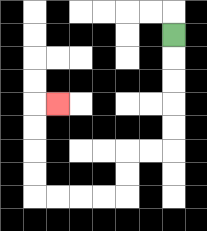{'start': '[7, 1]', 'end': '[2, 4]', 'path_directions': 'D,D,D,D,D,L,L,D,D,L,L,L,L,U,U,U,U,R', 'path_coordinates': '[[7, 1], [7, 2], [7, 3], [7, 4], [7, 5], [7, 6], [6, 6], [5, 6], [5, 7], [5, 8], [4, 8], [3, 8], [2, 8], [1, 8], [1, 7], [1, 6], [1, 5], [1, 4], [2, 4]]'}